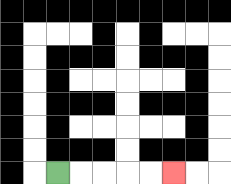{'start': '[2, 7]', 'end': '[7, 7]', 'path_directions': 'R,R,R,R,R', 'path_coordinates': '[[2, 7], [3, 7], [4, 7], [5, 7], [6, 7], [7, 7]]'}